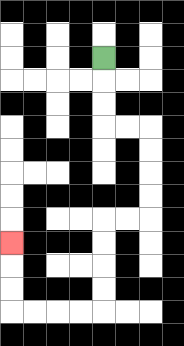{'start': '[4, 2]', 'end': '[0, 10]', 'path_directions': 'D,D,D,R,R,D,D,D,D,L,L,D,D,D,D,L,L,L,L,U,U,U', 'path_coordinates': '[[4, 2], [4, 3], [4, 4], [4, 5], [5, 5], [6, 5], [6, 6], [6, 7], [6, 8], [6, 9], [5, 9], [4, 9], [4, 10], [4, 11], [4, 12], [4, 13], [3, 13], [2, 13], [1, 13], [0, 13], [0, 12], [0, 11], [0, 10]]'}